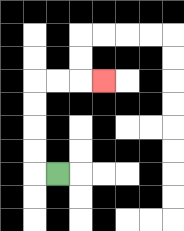{'start': '[2, 7]', 'end': '[4, 3]', 'path_directions': 'L,U,U,U,U,R,R,R', 'path_coordinates': '[[2, 7], [1, 7], [1, 6], [1, 5], [1, 4], [1, 3], [2, 3], [3, 3], [4, 3]]'}